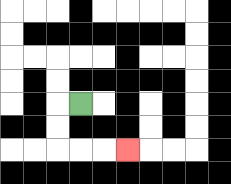{'start': '[3, 4]', 'end': '[5, 6]', 'path_directions': 'L,D,D,R,R,R', 'path_coordinates': '[[3, 4], [2, 4], [2, 5], [2, 6], [3, 6], [4, 6], [5, 6]]'}